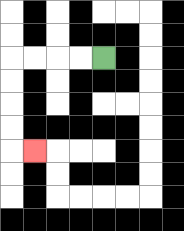{'start': '[4, 2]', 'end': '[1, 6]', 'path_directions': 'L,L,L,L,D,D,D,D,R', 'path_coordinates': '[[4, 2], [3, 2], [2, 2], [1, 2], [0, 2], [0, 3], [0, 4], [0, 5], [0, 6], [1, 6]]'}